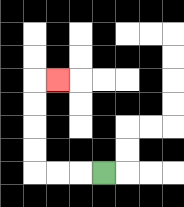{'start': '[4, 7]', 'end': '[2, 3]', 'path_directions': 'L,L,L,U,U,U,U,R', 'path_coordinates': '[[4, 7], [3, 7], [2, 7], [1, 7], [1, 6], [1, 5], [1, 4], [1, 3], [2, 3]]'}